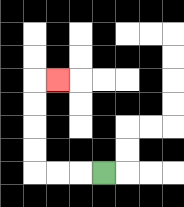{'start': '[4, 7]', 'end': '[2, 3]', 'path_directions': 'L,L,L,U,U,U,U,R', 'path_coordinates': '[[4, 7], [3, 7], [2, 7], [1, 7], [1, 6], [1, 5], [1, 4], [1, 3], [2, 3]]'}